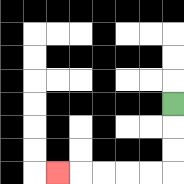{'start': '[7, 4]', 'end': '[2, 7]', 'path_directions': 'D,D,D,L,L,L,L,L', 'path_coordinates': '[[7, 4], [7, 5], [7, 6], [7, 7], [6, 7], [5, 7], [4, 7], [3, 7], [2, 7]]'}